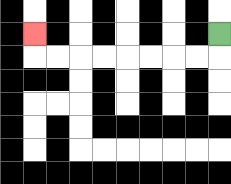{'start': '[9, 1]', 'end': '[1, 1]', 'path_directions': 'D,L,L,L,L,L,L,L,L,U', 'path_coordinates': '[[9, 1], [9, 2], [8, 2], [7, 2], [6, 2], [5, 2], [4, 2], [3, 2], [2, 2], [1, 2], [1, 1]]'}